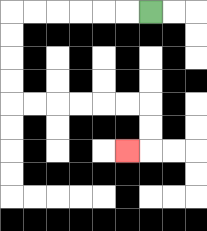{'start': '[6, 0]', 'end': '[5, 6]', 'path_directions': 'L,L,L,L,L,L,D,D,D,D,R,R,R,R,R,R,D,D,L', 'path_coordinates': '[[6, 0], [5, 0], [4, 0], [3, 0], [2, 0], [1, 0], [0, 0], [0, 1], [0, 2], [0, 3], [0, 4], [1, 4], [2, 4], [3, 4], [4, 4], [5, 4], [6, 4], [6, 5], [6, 6], [5, 6]]'}